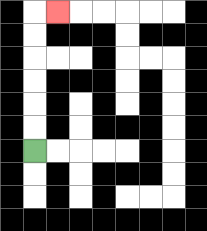{'start': '[1, 6]', 'end': '[2, 0]', 'path_directions': 'U,U,U,U,U,U,R', 'path_coordinates': '[[1, 6], [1, 5], [1, 4], [1, 3], [1, 2], [1, 1], [1, 0], [2, 0]]'}